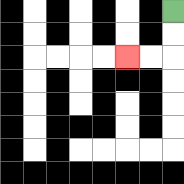{'start': '[7, 0]', 'end': '[5, 2]', 'path_directions': 'D,D,L,L', 'path_coordinates': '[[7, 0], [7, 1], [7, 2], [6, 2], [5, 2]]'}